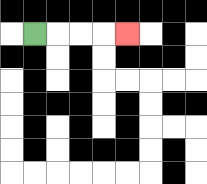{'start': '[1, 1]', 'end': '[5, 1]', 'path_directions': 'R,R,R,R', 'path_coordinates': '[[1, 1], [2, 1], [3, 1], [4, 1], [5, 1]]'}